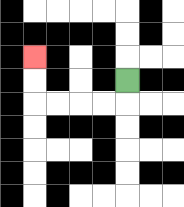{'start': '[5, 3]', 'end': '[1, 2]', 'path_directions': 'D,L,L,L,L,U,U', 'path_coordinates': '[[5, 3], [5, 4], [4, 4], [3, 4], [2, 4], [1, 4], [1, 3], [1, 2]]'}